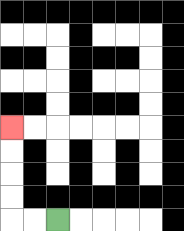{'start': '[2, 9]', 'end': '[0, 5]', 'path_directions': 'L,L,U,U,U,U', 'path_coordinates': '[[2, 9], [1, 9], [0, 9], [0, 8], [0, 7], [0, 6], [0, 5]]'}